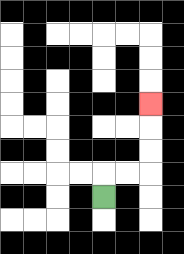{'start': '[4, 8]', 'end': '[6, 4]', 'path_directions': 'U,R,R,U,U,U', 'path_coordinates': '[[4, 8], [4, 7], [5, 7], [6, 7], [6, 6], [6, 5], [6, 4]]'}